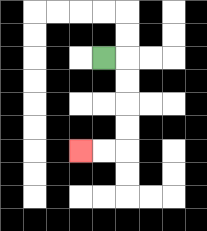{'start': '[4, 2]', 'end': '[3, 6]', 'path_directions': 'R,D,D,D,D,L,L', 'path_coordinates': '[[4, 2], [5, 2], [5, 3], [5, 4], [5, 5], [5, 6], [4, 6], [3, 6]]'}